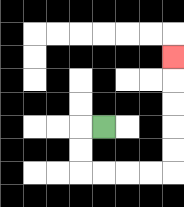{'start': '[4, 5]', 'end': '[7, 2]', 'path_directions': 'L,D,D,R,R,R,R,U,U,U,U,U', 'path_coordinates': '[[4, 5], [3, 5], [3, 6], [3, 7], [4, 7], [5, 7], [6, 7], [7, 7], [7, 6], [7, 5], [7, 4], [7, 3], [7, 2]]'}